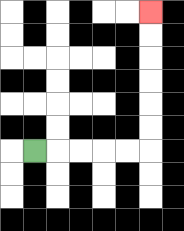{'start': '[1, 6]', 'end': '[6, 0]', 'path_directions': 'R,R,R,R,R,U,U,U,U,U,U', 'path_coordinates': '[[1, 6], [2, 6], [3, 6], [4, 6], [5, 6], [6, 6], [6, 5], [6, 4], [6, 3], [6, 2], [6, 1], [6, 0]]'}